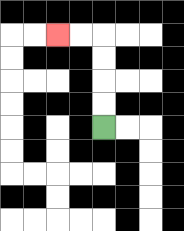{'start': '[4, 5]', 'end': '[2, 1]', 'path_directions': 'U,U,U,U,L,L', 'path_coordinates': '[[4, 5], [4, 4], [4, 3], [4, 2], [4, 1], [3, 1], [2, 1]]'}